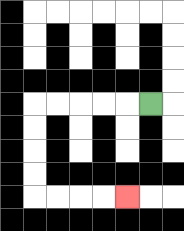{'start': '[6, 4]', 'end': '[5, 8]', 'path_directions': 'L,L,L,L,L,D,D,D,D,R,R,R,R', 'path_coordinates': '[[6, 4], [5, 4], [4, 4], [3, 4], [2, 4], [1, 4], [1, 5], [1, 6], [1, 7], [1, 8], [2, 8], [3, 8], [4, 8], [5, 8]]'}